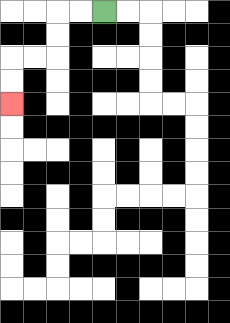{'start': '[4, 0]', 'end': '[0, 4]', 'path_directions': 'L,L,D,D,L,L,D,D', 'path_coordinates': '[[4, 0], [3, 0], [2, 0], [2, 1], [2, 2], [1, 2], [0, 2], [0, 3], [0, 4]]'}